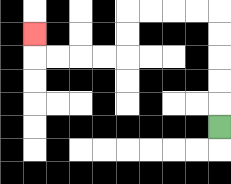{'start': '[9, 5]', 'end': '[1, 1]', 'path_directions': 'U,U,U,U,U,L,L,L,L,D,D,L,L,L,L,U', 'path_coordinates': '[[9, 5], [9, 4], [9, 3], [9, 2], [9, 1], [9, 0], [8, 0], [7, 0], [6, 0], [5, 0], [5, 1], [5, 2], [4, 2], [3, 2], [2, 2], [1, 2], [1, 1]]'}